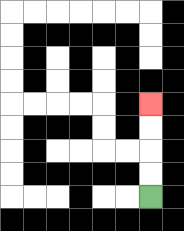{'start': '[6, 8]', 'end': '[6, 4]', 'path_directions': 'U,U,U,U', 'path_coordinates': '[[6, 8], [6, 7], [6, 6], [6, 5], [6, 4]]'}